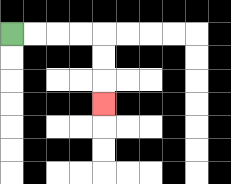{'start': '[0, 1]', 'end': '[4, 4]', 'path_directions': 'R,R,R,R,D,D,D', 'path_coordinates': '[[0, 1], [1, 1], [2, 1], [3, 1], [4, 1], [4, 2], [4, 3], [4, 4]]'}